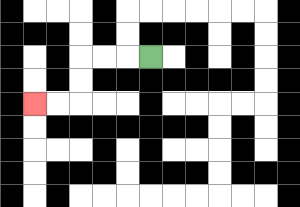{'start': '[6, 2]', 'end': '[1, 4]', 'path_directions': 'L,L,L,D,D,L,L', 'path_coordinates': '[[6, 2], [5, 2], [4, 2], [3, 2], [3, 3], [3, 4], [2, 4], [1, 4]]'}